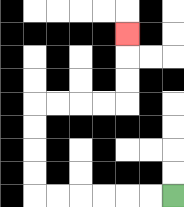{'start': '[7, 8]', 'end': '[5, 1]', 'path_directions': 'L,L,L,L,L,L,U,U,U,U,R,R,R,R,U,U,U', 'path_coordinates': '[[7, 8], [6, 8], [5, 8], [4, 8], [3, 8], [2, 8], [1, 8], [1, 7], [1, 6], [1, 5], [1, 4], [2, 4], [3, 4], [4, 4], [5, 4], [5, 3], [5, 2], [5, 1]]'}